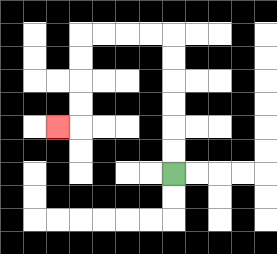{'start': '[7, 7]', 'end': '[2, 5]', 'path_directions': 'U,U,U,U,U,U,L,L,L,L,D,D,D,D,L', 'path_coordinates': '[[7, 7], [7, 6], [7, 5], [7, 4], [7, 3], [7, 2], [7, 1], [6, 1], [5, 1], [4, 1], [3, 1], [3, 2], [3, 3], [3, 4], [3, 5], [2, 5]]'}